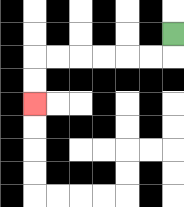{'start': '[7, 1]', 'end': '[1, 4]', 'path_directions': 'D,L,L,L,L,L,L,D,D', 'path_coordinates': '[[7, 1], [7, 2], [6, 2], [5, 2], [4, 2], [3, 2], [2, 2], [1, 2], [1, 3], [1, 4]]'}